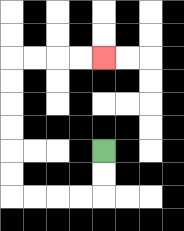{'start': '[4, 6]', 'end': '[4, 2]', 'path_directions': 'D,D,L,L,L,L,U,U,U,U,U,U,R,R,R,R', 'path_coordinates': '[[4, 6], [4, 7], [4, 8], [3, 8], [2, 8], [1, 8], [0, 8], [0, 7], [0, 6], [0, 5], [0, 4], [0, 3], [0, 2], [1, 2], [2, 2], [3, 2], [4, 2]]'}